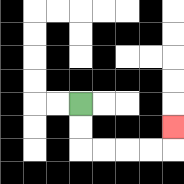{'start': '[3, 4]', 'end': '[7, 5]', 'path_directions': 'D,D,R,R,R,R,U', 'path_coordinates': '[[3, 4], [3, 5], [3, 6], [4, 6], [5, 6], [6, 6], [7, 6], [7, 5]]'}